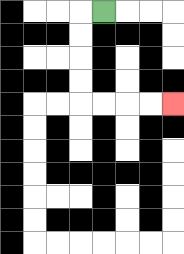{'start': '[4, 0]', 'end': '[7, 4]', 'path_directions': 'L,D,D,D,D,R,R,R,R', 'path_coordinates': '[[4, 0], [3, 0], [3, 1], [3, 2], [3, 3], [3, 4], [4, 4], [5, 4], [6, 4], [7, 4]]'}